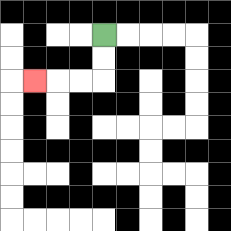{'start': '[4, 1]', 'end': '[1, 3]', 'path_directions': 'D,D,L,L,L', 'path_coordinates': '[[4, 1], [4, 2], [4, 3], [3, 3], [2, 3], [1, 3]]'}